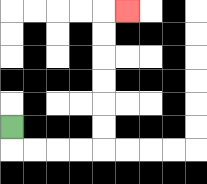{'start': '[0, 5]', 'end': '[5, 0]', 'path_directions': 'D,R,R,R,R,U,U,U,U,U,U,R', 'path_coordinates': '[[0, 5], [0, 6], [1, 6], [2, 6], [3, 6], [4, 6], [4, 5], [4, 4], [4, 3], [4, 2], [4, 1], [4, 0], [5, 0]]'}